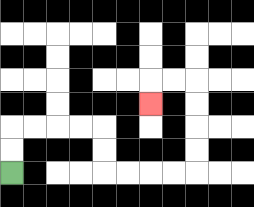{'start': '[0, 7]', 'end': '[6, 4]', 'path_directions': 'U,U,R,R,R,R,D,D,R,R,R,R,U,U,U,U,L,L,D', 'path_coordinates': '[[0, 7], [0, 6], [0, 5], [1, 5], [2, 5], [3, 5], [4, 5], [4, 6], [4, 7], [5, 7], [6, 7], [7, 7], [8, 7], [8, 6], [8, 5], [8, 4], [8, 3], [7, 3], [6, 3], [6, 4]]'}